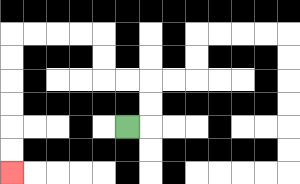{'start': '[5, 5]', 'end': '[0, 7]', 'path_directions': 'R,U,U,L,L,U,U,L,L,L,L,D,D,D,D,D,D', 'path_coordinates': '[[5, 5], [6, 5], [6, 4], [6, 3], [5, 3], [4, 3], [4, 2], [4, 1], [3, 1], [2, 1], [1, 1], [0, 1], [0, 2], [0, 3], [0, 4], [0, 5], [0, 6], [0, 7]]'}